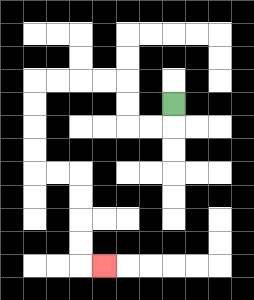{'start': '[7, 4]', 'end': '[4, 11]', 'path_directions': 'D,L,L,U,U,L,L,L,L,D,D,D,D,R,R,D,D,D,D,R', 'path_coordinates': '[[7, 4], [7, 5], [6, 5], [5, 5], [5, 4], [5, 3], [4, 3], [3, 3], [2, 3], [1, 3], [1, 4], [1, 5], [1, 6], [1, 7], [2, 7], [3, 7], [3, 8], [3, 9], [3, 10], [3, 11], [4, 11]]'}